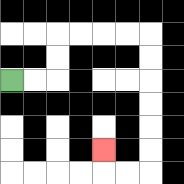{'start': '[0, 3]', 'end': '[4, 6]', 'path_directions': 'R,R,U,U,R,R,R,R,D,D,D,D,D,D,L,L,U', 'path_coordinates': '[[0, 3], [1, 3], [2, 3], [2, 2], [2, 1], [3, 1], [4, 1], [5, 1], [6, 1], [6, 2], [6, 3], [6, 4], [6, 5], [6, 6], [6, 7], [5, 7], [4, 7], [4, 6]]'}